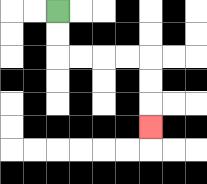{'start': '[2, 0]', 'end': '[6, 5]', 'path_directions': 'D,D,R,R,R,R,D,D,D', 'path_coordinates': '[[2, 0], [2, 1], [2, 2], [3, 2], [4, 2], [5, 2], [6, 2], [6, 3], [6, 4], [6, 5]]'}